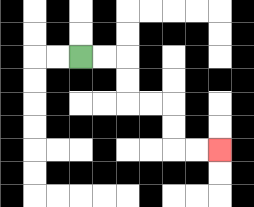{'start': '[3, 2]', 'end': '[9, 6]', 'path_directions': 'R,R,D,D,R,R,D,D,R,R', 'path_coordinates': '[[3, 2], [4, 2], [5, 2], [5, 3], [5, 4], [6, 4], [7, 4], [7, 5], [7, 6], [8, 6], [9, 6]]'}